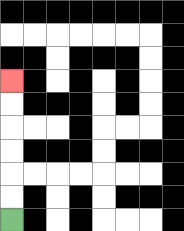{'start': '[0, 9]', 'end': '[0, 3]', 'path_directions': 'U,U,U,U,U,U', 'path_coordinates': '[[0, 9], [0, 8], [0, 7], [0, 6], [0, 5], [0, 4], [0, 3]]'}